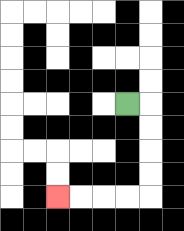{'start': '[5, 4]', 'end': '[2, 8]', 'path_directions': 'R,D,D,D,D,L,L,L,L', 'path_coordinates': '[[5, 4], [6, 4], [6, 5], [6, 6], [6, 7], [6, 8], [5, 8], [4, 8], [3, 8], [2, 8]]'}